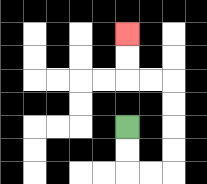{'start': '[5, 5]', 'end': '[5, 1]', 'path_directions': 'D,D,R,R,U,U,U,U,L,L,U,U', 'path_coordinates': '[[5, 5], [5, 6], [5, 7], [6, 7], [7, 7], [7, 6], [7, 5], [7, 4], [7, 3], [6, 3], [5, 3], [5, 2], [5, 1]]'}